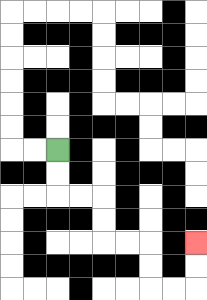{'start': '[2, 6]', 'end': '[8, 10]', 'path_directions': 'D,D,R,R,D,D,R,R,D,D,R,R,U,U', 'path_coordinates': '[[2, 6], [2, 7], [2, 8], [3, 8], [4, 8], [4, 9], [4, 10], [5, 10], [6, 10], [6, 11], [6, 12], [7, 12], [8, 12], [8, 11], [8, 10]]'}